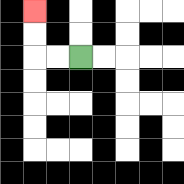{'start': '[3, 2]', 'end': '[1, 0]', 'path_directions': 'L,L,U,U', 'path_coordinates': '[[3, 2], [2, 2], [1, 2], [1, 1], [1, 0]]'}